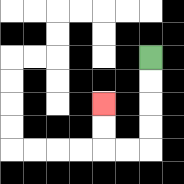{'start': '[6, 2]', 'end': '[4, 4]', 'path_directions': 'D,D,D,D,L,L,U,U', 'path_coordinates': '[[6, 2], [6, 3], [6, 4], [6, 5], [6, 6], [5, 6], [4, 6], [4, 5], [4, 4]]'}